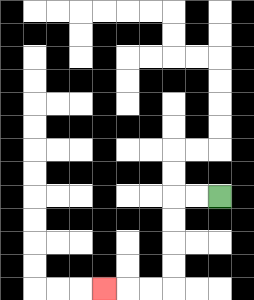{'start': '[9, 8]', 'end': '[4, 12]', 'path_directions': 'L,L,D,D,D,D,L,L,L', 'path_coordinates': '[[9, 8], [8, 8], [7, 8], [7, 9], [7, 10], [7, 11], [7, 12], [6, 12], [5, 12], [4, 12]]'}